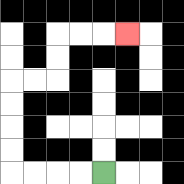{'start': '[4, 7]', 'end': '[5, 1]', 'path_directions': 'L,L,L,L,U,U,U,U,R,R,U,U,R,R,R', 'path_coordinates': '[[4, 7], [3, 7], [2, 7], [1, 7], [0, 7], [0, 6], [0, 5], [0, 4], [0, 3], [1, 3], [2, 3], [2, 2], [2, 1], [3, 1], [4, 1], [5, 1]]'}